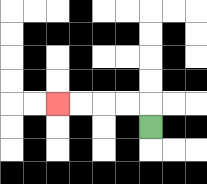{'start': '[6, 5]', 'end': '[2, 4]', 'path_directions': 'U,L,L,L,L', 'path_coordinates': '[[6, 5], [6, 4], [5, 4], [4, 4], [3, 4], [2, 4]]'}